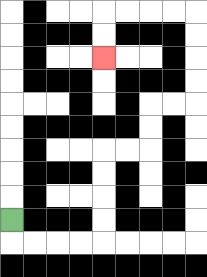{'start': '[0, 9]', 'end': '[4, 2]', 'path_directions': 'D,R,R,R,R,U,U,U,U,R,R,U,U,R,R,U,U,U,U,L,L,L,L,D,D', 'path_coordinates': '[[0, 9], [0, 10], [1, 10], [2, 10], [3, 10], [4, 10], [4, 9], [4, 8], [4, 7], [4, 6], [5, 6], [6, 6], [6, 5], [6, 4], [7, 4], [8, 4], [8, 3], [8, 2], [8, 1], [8, 0], [7, 0], [6, 0], [5, 0], [4, 0], [4, 1], [4, 2]]'}